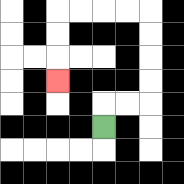{'start': '[4, 5]', 'end': '[2, 3]', 'path_directions': 'U,R,R,U,U,U,U,L,L,L,L,D,D,D', 'path_coordinates': '[[4, 5], [4, 4], [5, 4], [6, 4], [6, 3], [6, 2], [6, 1], [6, 0], [5, 0], [4, 0], [3, 0], [2, 0], [2, 1], [2, 2], [2, 3]]'}